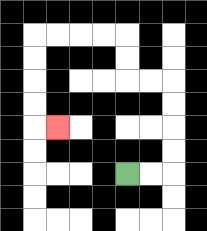{'start': '[5, 7]', 'end': '[2, 5]', 'path_directions': 'R,R,U,U,U,U,L,L,U,U,L,L,L,L,D,D,D,D,R', 'path_coordinates': '[[5, 7], [6, 7], [7, 7], [7, 6], [7, 5], [7, 4], [7, 3], [6, 3], [5, 3], [5, 2], [5, 1], [4, 1], [3, 1], [2, 1], [1, 1], [1, 2], [1, 3], [1, 4], [1, 5], [2, 5]]'}